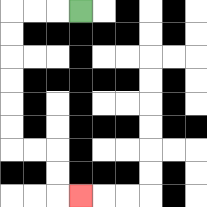{'start': '[3, 0]', 'end': '[3, 8]', 'path_directions': 'L,L,L,D,D,D,D,D,D,R,R,D,D,R', 'path_coordinates': '[[3, 0], [2, 0], [1, 0], [0, 0], [0, 1], [0, 2], [0, 3], [0, 4], [0, 5], [0, 6], [1, 6], [2, 6], [2, 7], [2, 8], [3, 8]]'}